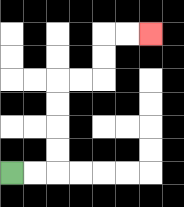{'start': '[0, 7]', 'end': '[6, 1]', 'path_directions': 'R,R,U,U,U,U,R,R,U,U,R,R', 'path_coordinates': '[[0, 7], [1, 7], [2, 7], [2, 6], [2, 5], [2, 4], [2, 3], [3, 3], [4, 3], [4, 2], [4, 1], [5, 1], [6, 1]]'}